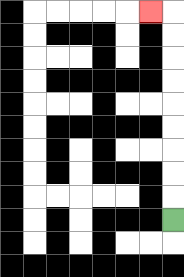{'start': '[7, 9]', 'end': '[6, 0]', 'path_directions': 'U,U,U,U,U,U,U,U,U,L', 'path_coordinates': '[[7, 9], [7, 8], [7, 7], [7, 6], [7, 5], [7, 4], [7, 3], [7, 2], [7, 1], [7, 0], [6, 0]]'}